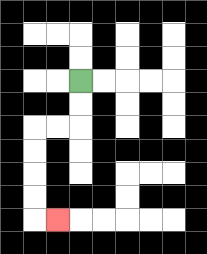{'start': '[3, 3]', 'end': '[2, 9]', 'path_directions': 'D,D,L,L,D,D,D,D,R', 'path_coordinates': '[[3, 3], [3, 4], [3, 5], [2, 5], [1, 5], [1, 6], [1, 7], [1, 8], [1, 9], [2, 9]]'}